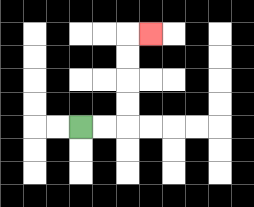{'start': '[3, 5]', 'end': '[6, 1]', 'path_directions': 'R,R,U,U,U,U,R', 'path_coordinates': '[[3, 5], [4, 5], [5, 5], [5, 4], [5, 3], [5, 2], [5, 1], [6, 1]]'}